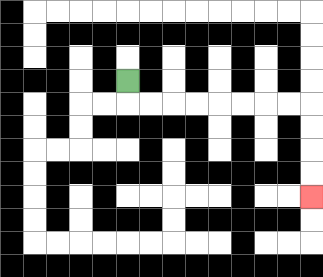{'start': '[5, 3]', 'end': '[13, 8]', 'path_directions': 'D,R,R,R,R,R,R,R,R,D,D,D,D', 'path_coordinates': '[[5, 3], [5, 4], [6, 4], [7, 4], [8, 4], [9, 4], [10, 4], [11, 4], [12, 4], [13, 4], [13, 5], [13, 6], [13, 7], [13, 8]]'}